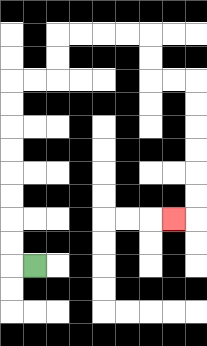{'start': '[1, 11]', 'end': '[7, 9]', 'path_directions': 'L,U,U,U,U,U,U,U,U,R,R,U,U,R,R,R,R,D,D,R,R,D,D,D,D,D,D,L', 'path_coordinates': '[[1, 11], [0, 11], [0, 10], [0, 9], [0, 8], [0, 7], [0, 6], [0, 5], [0, 4], [0, 3], [1, 3], [2, 3], [2, 2], [2, 1], [3, 1], [4, 1], [5, 1], [6, 1], [6, 2], [6, 3], [7, 3], [8, 3], [8, 4], [8, 5], [8, 6], [8, 7], [8, 8], [8, 9], [7, 9]]'}